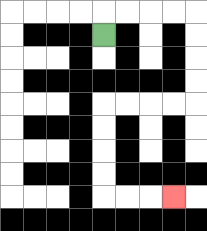{'start': '[4, 1]', 'end': '[7, 8]', 'path_directions': 'U,R,R,R,R,D,D,D,D,L,L,L,L,D,D,D,D,R,R,R', 'path_coordinates': '[[4, 1], [4, 0], [5, 0], [6, 0], [7, 0], [8, 0], [8, 1], [8, 2], [8, 3], [8, 4], [7, 4], [6, 4], [5, 4], [4, 4], [4, 5], [4, 6], [4, 7], [4, 8], [5, 8], [6, 8], [7, 8]]'}